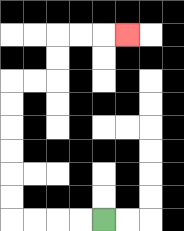{'start': '[4, 9]', 'end': '[5, 1]', 'path_directions': 'L,L,L,L,U,U,U,U,U,U,R,R,U,U,R,R,R', 'path_coordinates': '[[4, 9], [3, 9], [2, 9], [1, 9], [0, 9], [0, 8], [0, 7], [0, 6], [0, 5], [0, 4], [0, 3], [1, 3], [2, 3], [2, 2], [2, 1], [3, 1], [4, 1], [5, 1]]'}